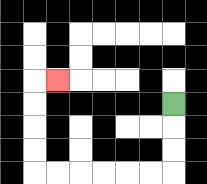{'start': '[7, 4]', 'end': '[2, 3]', 'path_directions': 'D,D,D,L,L,L,L,L,L,U,U,U,U,R', 'path_coordinates': '[[7, 4], [7, 5], [7, 6], [7, 7], [6, 7], [5, 7], [4, 7], [3, 7], [2, 7], [1, 7], [1, 6], [1, 5], [1, 4], [1, 3], [2, 3]]'}